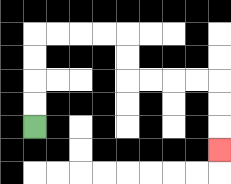{'start': '[1, 5]', 'end': '[9, 6]', 'path_directions': 'U,U,U,U,R,R,R,R,D,D,R,R,R,R,D,D,D', 'path_coordinates': '[[1, 5], [1, 4], [1, 3], [1, 2], [1, 1], [2, 1], [3, 1], [4, 1], [5, 1], [5, 2], [5, 3], [6, 3], [7, 3], [8, 3], [9, 3], [9, 4], [9, 5], [9, 6]]'}